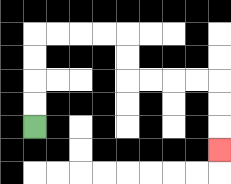{'start': '[1, 5]', 'end': '[9, 6]', 'path_directions': 'U,U,U,U,R,R,R,R,D,D,R,R,R,R,D,D,D', 'path_coordinates': '[[1, 5], [1, 4], [1, 3], [1, 2], [1, 1], [2, 1], [3, 1], [4, 1], [5, 1], [5, 2], [5, 3], [6, 3], [7, 3], [8, 3], [9, 3], [9, 4], [9, 5], [9, 6]]'}